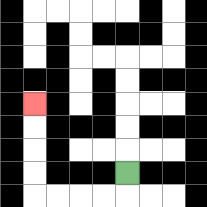{'start': '[5, 7]', 'end': '[1, 4]', 'path_directions': 'D,L,L,L,L,U,U,U,U', 'path_coordinates': '[[5, 7], [5, 8], [4, 8], [3, 8], [2, 8], [1, 8], [1, 7], [1, 6], [1, 5], [1, 4]]'}